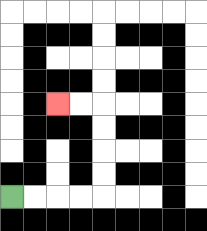{'start': '[0, 8]', 'end': '[2, 4]', 'path_directions': 'R,R,R,R,U,U,U,U,L,L', 'path_coordinates': '[[0, 8], [1, 8], [2, 8], [3, 8], [4, 8], [4, 7], [4, 6], [4, 5], [4, 4], [3, 4], [2, 4]]'}